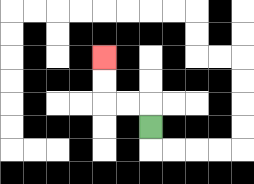{'start': '[6, 5]', 'end': '[4, 2]', 'path_directions': 'U,L,L,U,U', 'path_coordinates': '[[6, 5], [6, 4], [5, 4], [4, 4], [4, 3], [4, 2]]'}